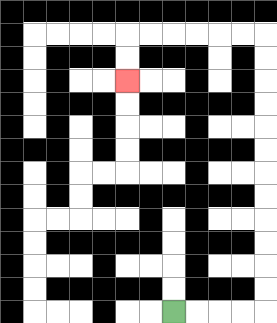{'start': '[7, 13]', 'end': '[5, 3]', 'path_directions': 'R,R,R,R,U,U,U,U,U,U,U,U,U,U,U,U,L,L,L,L,L,L,D,D', 'path_coordinates': '[[7, 13], [8, 13], [9, 13], [10, 13], [11, 13], [11, 12], [11, 11], [11, 10], [11, 9], [11, 8], [11, 7], [11, 6], [11, 5], [11, 4], [11, 3], [11, 2], [11, 1], [10, 1], [9, 1], [8, 1], [7, 1], [6, 1], [5, 1], [5, 2], [5, 3]]'}